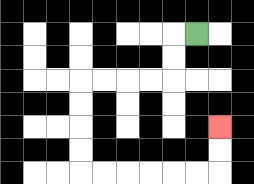{'start': '[8, 1]', 'end': '[9, 5]', 'path_directions': 'L,D,D,L,L,L,L,D,D,D,D,R,R,R,R,R,R,U,U', 'path_coordinates': '[[8, 1], [7, 1], [7, 2], [7, 3], [6, 3], [5, 3], [4, 3], [3, 3], [3, 4], [3, 5], [3, 6], [3, 7], [4, 7], [5, 7], [6, 7], [7, 7], [8, 7], [9, 7], [9, 6], [9, 5]]'}